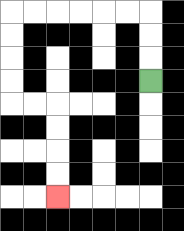{'start': '[6, 3]', 'end': '[2, 8]', 'path_directions': 'U,U,U,L,L,L,L,L,L,D,D,D,D,R,R,D,D,D,D', 'path_coordinates': '[[6, 3], [6, 2], [6, 1], [6, 0], [5, 0], [4, 0], [3, 0], [2, 0], [1, 0], [0, 0], [0, 1], [0, 2], [0, 3], [0, 4], [1, 4], [2, 4], [2, 5], [2, 6], [2, 7], [2, 8]]'}